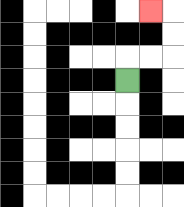{'start': '[5, 3]', 'end': '[6, 0]', 'path_directions': 'U,R,R,U,U,L', 'path_coordinates': '[[5, 3], [5, 2], [6, 2], [7, 2], [7, 1], [7, 0], [6, 0]]'}